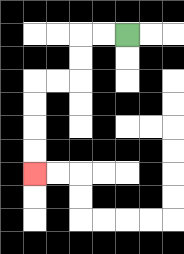{'start': '[5, 1]', 'end': '[1, 7]', 'path_directions': 'L,L,D,D,L,L,D,D,D,D', 'path_coordinates': '[[5, 1], [4, 1], [3, 1], [3, 2], [3, 3], [2, 3], [1, 3], [1, 4], [1, 5], [1, 6], [1, 7]]'}